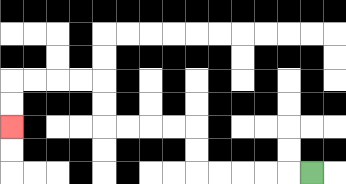{'start': '[13, 7]', 'end': '[0, 5]', 'path_directions': 'L,L,L,L,L,U,U,L,L,L,L,U,U,L,L,L,L,D,D', 'path_coordinates': '[[13, 7], [12, 7], [11, 7], [10, 7], [9, 7], [8, 7], [8, 6], [8, 5], [7, 5], [6, 5], [5, 5], [4, 5], [4, 4], [4, 3], [3, 3], [2, 3], [1, 3], [0, 3], [0, 4], [0, 5]]'}